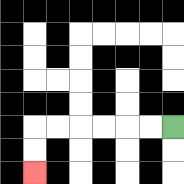{'start': '[7, 5]', 'end': '[1, 7]', 'path_directions': 'L,L,L,L,L,L,D,D', 'path_coordinates': '[[7, 5], [6, 5], [5, 5], [4, 5], [3, 5], [2, 5], [1, 5], [1, 6], [1, 7]]'}